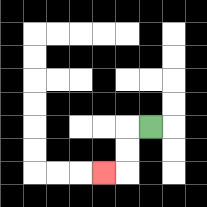{'start': '[6, 5]', 'end': '[4, 7]', 'path_directions': 'L,D,D,L', 'path_coordinates': '[[6, 5], [5, 5], [5, 6], [5, 7], [4, 7]]'}